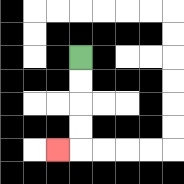{'start': '[3, 2]', 'end': '[2, 6]', 'path_directions': 'D,D,D,D,L', 'path_coordinates': '[[3, 2], [3, 3], [3, 4], [3, 5], [3, 6], [2, 6]]'}